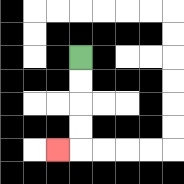{'start': '[3, 2]', 'end': '[2, 6]', 'path_directions': 'D,D,D,D,L', 'path_coordinates': '[[3, 2], [3, 3], [3, 4], [3, 5], [3, 6], [2, 6]]'}